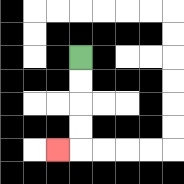{'start': '[3, 2]', 'end': '[2, 6]', 'path_directions': 'D,D,D,D,L', 'path_coordinates': '[[3, 2], [3, 3], [3, 4], [3, 5], [3, 6], [2, 6]]'}